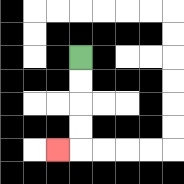{'start': '[3, 2]', 'end': '[2, 6]', 'path_directions': 'D,D,D,D,L', 'path_coordinates': '[[3, 2], [3, 3], [3, 4], [3, 5], [3, 6], [2, 6]]'}